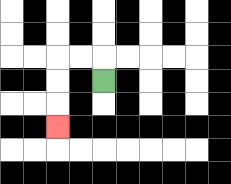{'start': '[4, 3]', 'end': '[2, 5]', 'path_directions': 'U,L,L,D,D,D', 'path_coordinates': '[[4, 3], [4, 2], [3, 2], [2, 2], [2, 3], [2, 4], [2, 5]]'}